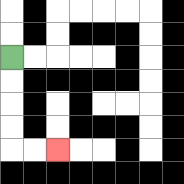{'start': '[0, 2]', 'end': '[2, 6]', 'path_directions': 'D,D,D,D,R,R', 'path_coordinates': '[[0, 2], [0, 3], [0, 4], [0, 5], [0, 6], [1, 6], [2, 6]]'}